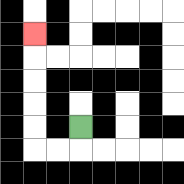{'start': '[3, 5]', 'end': '[1, 1]', 'path_directions': 'D,L,L,U,U,U,U,U', 'path_coordinates': '[[3, 5], [3, 6], [2, 6], [1, 6], [1, 5], [1, 4], [1, 3], [1, 2], [1, 1]]'}